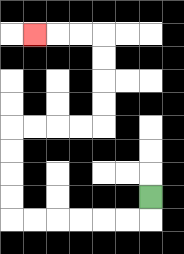{'start': '[6, 8]', 'end': '[1, 1]', 'path_directions': 'D,L,L,L,L,L,L,U,U,U,U,R,R,R,R,U,U,U,U,L,L,L', 'path_coordinates': '[[6, 8], [6, 9], [5, 9], [4, 9], [3, 9], [2, 9], [1, 9], [0, 9], [0, 8], [0, 7], [0, 6], [0, 5], [1, 5], [2, 5], [3, 5], [4, 5], [4, 4], [4, 3], [4, 2], [4, 1], [3, 1], [2, 1], [1, 1]]'}